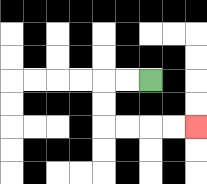{'start': '[6, 3]', 'end': '[8, 5]', 'path_directions': 'L,L,D,D,R,R,R,R', 'path_coordinates': '[[6, 3], [5, 3], [4, 3], [4, 4], [4, 5], [5, 5], [6, 5], [7, 5], [8, 5]]'}